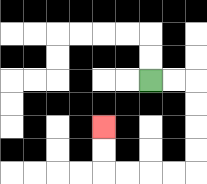{'start': '[6, 3]', 'end': '[4, 5]', 'path_directions': 'R,R,D,D,D,D,L,L,L,L,U,U', 'path_coordinates': '[[6, 3], [7, 3], [8, 3], [8, 4], [8, 5], [8, 6], [8, 7], [7, 7], [6, 7], [5, 7], [4, 7], [4, 6], [4, 5]]'}